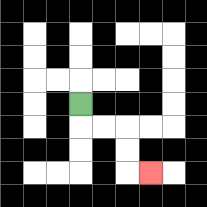{'start': '[3, 4]', 'end': '[6, 7]', 'path_directions': 'D,R,R,D,D,R', 'path_coordinates': '[[3, 4], [3, 5], [4, 5], [5, 5], [5, 6], [5, 7], [6, 7]]'}